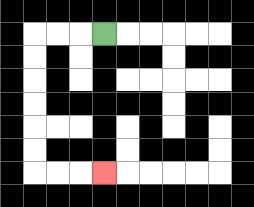{'start': '[4, 1]', 'end': '[4, 7]', 'path_directions': 'L,L,L,D,D,D,D,D,D,R,R,R', 'path_coordinates': '[[4, 1], [3, 1], [2, 1], [1, 1], [1, 2], [1, 3], [1, 4], [1, 5], [1, 6], [1, 7], [2, 7], [3, 7], [4, 7]]'}